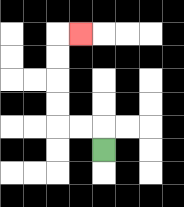{'start': '[4, 6]', 'end': '[3, 1]', 'path_directions': 'U,L,L,U,U,U,U,R', 'path_coordinates': '[[4, 6], [4, 5], [3, 5], [2, 5], [2, 4], [2, 3], [2, 2], [2, 1], [3, 1]]'}